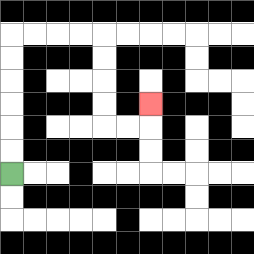{'start': '[0, 7]', 'end': '[6, 4]', 'path_directions': 'U,U,U,U,U,U,R,R,R,R,D,D,D,D,R,R,U', 'path_coordinates': '[[0, 7], [0, 6], [0, 5], [0, 4], [0, 3], [0, 2], [0, 1], [1, 1], [2, 1], [3, 1], [4, 1], [4, 2], [4, 3], [4, 4], [4, 5], [5, 5], [6, 5], [6, 4]]'}